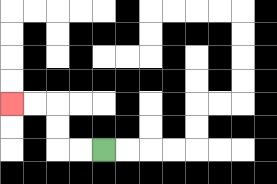{'start': '[4, 6]', 'end': '[0, 4]', 'path_directions': 'L,L,U,U,L,L', 'path_coordinates': '[[4, 6], [3, 6], [2, 6], [2, 5], [2, 4], [1, 4], [0, 4]]'}